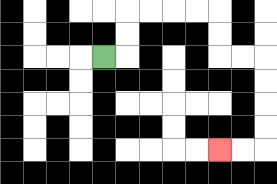{'start': '[4, 2]', 'end': '[9, 6]', 'path_directions': 'R,U,U,R,R,R,R,D,D,R,R,D,D,D,D,L,L', 'path_coordinates': '[[4, 2], [5, 2], [5, 1], [5, 0], [6, 0], [7, 0], [8, 0], [9, 0], [9, 1], [9, 2], [10, 2], [11, 2], [11, 3], [11, 4], [11, 5], [11, 6], [10, 6], [9, 6]]'}